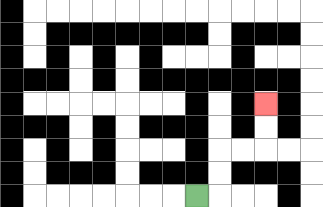{'start': '[8, 8]', 'end': '[11, 4]', 'path_directions': 'R,U,U,R,R,U,U', 'path_coordinates': '[[8, 8], [9, 8], [9, 7], [9, 6], [10, 6], [11, 6], [11, 5], [11, 4]]'}